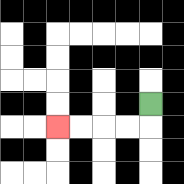{'start': '[6, 4]', 'end': '[2, 5]', 'path_directions': 'D,L,L,L,L', 'path_coordinates': '[[6, 4], [6, 5], [5, 5], [4, 5], [3, 5], [2, 5]]'}